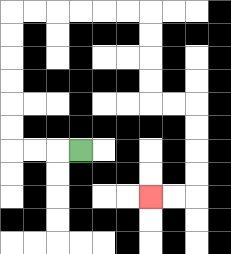{'start': '[3, 6]', 'end': '[6, 8]', 'path_directions': 'L,L,L,U,U,U,U,U,U,R,R,R,R,R,R,D,D,D,D,R,R,D,D,D,D,L,L', 'path_coordinates': '[[3, 6], [2, 6], [1, 6], [0, 6], [0, 5], [0, 4], [0, 3], [0, 2], [0, 1], [0, 0], [1, 0], [2, 0], [3, 0], [4, 0], [5, 0], [6, 0], [6, 1], [6, 2], [6, 3], [6, 4], [7, 4], [8, 4], [8, 5], [8, 6], [8, 7], [8, 8], [7, 8], [6, 8]]'}